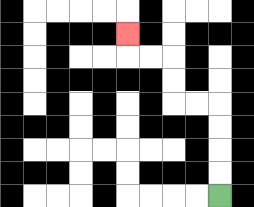{'start': '[9, 8]', 'end': '[5, 1]', 'path_directions': 'U,U,U,U,L,L,U,U,L,L,U', 'path_coordinates': '[[9, 8], [9, 7], [9, 6], [9, 5], [9, 4], [8, 4], [7, 4], [7, 3], [7, 2], [6, 2], [5, 2], [5, 1]]'}